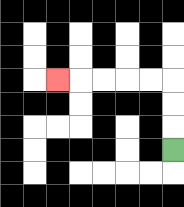{'start': '[7, 6]', 'end': '[2, 3]', 'path_directions': 'U,U,U,L,L,L,L,L', 'path_coordinates': '[[7, 6], [7, 5], [7, 4], [7, 3], [6, 3], [5, 3], [4, 3], [3, 3], [2, 3]]'}